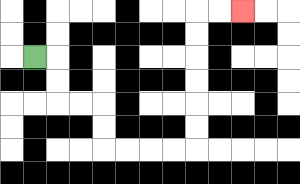{'start': '[1, 2]', 'end': '[10, 0]', 'path_directions': 'R,D,D,R,R,D,D,R,R,R,R,U,U,U,U,U,U,R,R', 'path_coordinates': '[[1, 2], [2, 2], [2, 3], [2, 4], [3, 4], [4, 4], [4, 5], [4, 6], [5, 6], [6, 6], [7, 6], [8, 6], [8, 5], [8, 4], [8, 3], [8, 2], [8, 1], [8, 0], [9, 0], [10, 0]]'}